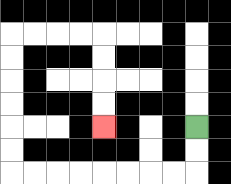{'start': '[8, 5]', 'end': '[4, 5]', 'path_directions': 'D,D,L,L,L,L,L,L,L,L,U,U,U,U,U,U,R,R,R,R,D,D,D,D', 'path_coordinates': '[[8, 5], [8, 6], [8, 7], [7, 7], [6, 7], [5, 7], [4, 7], [3, 7], [2, 7], [1, 7], [0, 7], [0, 6], [0, 5], [0, 4], [0, 3], [0, 2], [0, 1], [1, 1], [2, 1], [3, 1], [4, 1], [4, 2], [4, 3], [4, 4], [4, 5]]'}